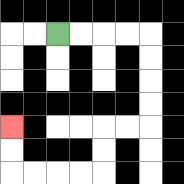{'start': '[2, 1]', 'end': '[0, 5]', 'path_directions': 'R,R,R,R,D,D,D,D,L,L,D,D,L,L,L,L,U,U', 'path_coordinates': '[[2, 1], [3, 1], [4, 1], [5, 1], [6, 1], [6, 2], [6, 3], [6, 4], [6, 5], [5, 5], [4, 5], [4, 6], [4, 7], [3, 7], [2, 7], [1, 7], [0, 7], [0, 6], [0, 5]]'}